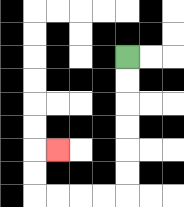{'start': '[5, 2]', 'end': '[2, 6]', 'path_directions': 'D,D,D,D,D,D,L,L,L,L,U,U,R', 'path_coordinates': '[[5, 2], [5, 3], [5, 4], [5, 5], [5, 6], [5, 7], [5, 8], [4, 8], [3, 8], [2, 8], [1, 8], [1, 7], [1, 6], [2, 6]]'}